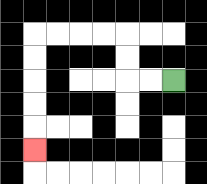{'start': '[7, 3]', 'end': '[1, 6]', 'path_directions': 'L,L,U,U,L,L,L,L,D,D,D,D,D', 'path_coordinates': '[[7, 3], [6, 3], [5, 3], [5, 2], [5, 1], [4, 1], [3, 1], [2, 1], [1, 1], [1, 2], [1, 3], [1, 4], [1, 5], [1, 6]]'}